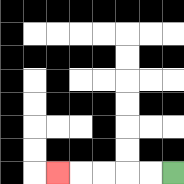{'start': '[7, 7]', 'end': '[2, 7]', 'path_directions': 'L,L,L,L,L', 'path_coordinates': '[[7, 7], [6, 7], [5, 7], [4, 7], [3, 7], [2, 7]]'}